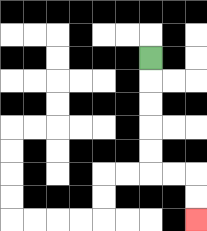{'start': '[6, 2]', 'end': '[8, 9]', 'path_directions': 'D,D,D,D,D,R,R,D,D', 'path_coordinates': '[[6, 2], [6, 3], [6, 4], [6, 5], [6, 6], [6, 7], [7, 7], [8, 7], [8, 8], [8, 9]]'}